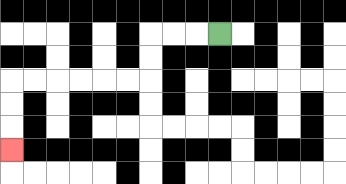{'start': '[9, 1]', 'end': '[0, 6]', 'path_directions': 'L,L,L,D,D,L,L,L,L,L,L,D,D,D', 'path_coordinates': '[[9, 1], [8, 1], [7, 1], [6, 1], [6, 2], [6, 3], [5, 3], [4, 3], [3, 3], [2, 3], [1, 3], [0, 3], [0, 4], [0, 5], [0, 6]]'}